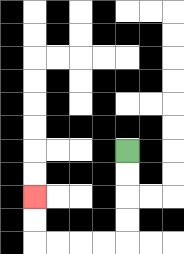{'start': '[5, 6]', 'end': '[1, 8]', 'path_directions': 'D,D,D,D,L,L,L,L,U,U', 'path_coordinates': '[[5, 6], [5, 7], [5, 8], [5, 9], [5, 10], [4, 10], [3, 10], [2, 10], [1, 10], [1, 9], [1, 8]]'}